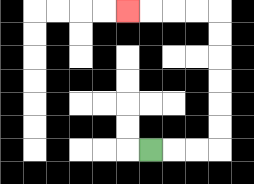{'start': '[6, 6]', 'end': '[5, 0]', 'path_directions': 'R,R,R,U,U,U,U,U,U,L,L,L,L', 'path_coordinates': '[[6, 6], [7, 6], [8, 6], [9, 6], [9, 5], [9, 4], [9, 3], [9, 2], [9, 1], [9, 0], [8, 0], [7, 0], [6, 0], [5, 0]]'}